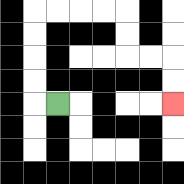{'start': '[2, 4]', 'end': '[7, 4]', 'path_directions': 'L,U,U,U,U,R,R,R,R,D,D,R,R,D,D', 'path_coordinates': '[[2, 4], [1, 4], [1, 3], [1, 2], [1, 1], [1, 0], [2, 0], [3, 0], [4, 0], [5, 0], [5, 1], [5, 2], [6, 2], [7, 2], [7, 3], [7, 4]]'}